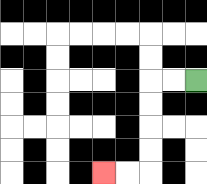{'start': '[8, 3]', 'end': '[4, 7]', 'path_directions': 'L,L,D,D,D,D,L,L', 'path_coordinates': '[[8, 3], [7, 3], [6, 3], [6, 4], [6, 5], [6, 6], [6, 7], [5, 7], [4, 7]]'}